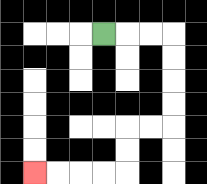{'start': '[4, 1]', 'end': '[1, 7]', 'path_directions': 'R,R,R,D,D,D,D,L,L,D,D,L,L,L,L', 'path_coordinates': '[[4, 1], [5, 1], [6, 1], [7, 1], [7, 2], [7, 3], [7, 4], [7, 5], [6, 5], [5, 5], [5, 6], [5, 7], [4, 7], [3, 7], [2, 7], [1, 7]]'}